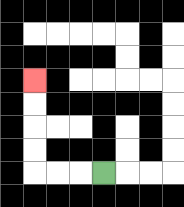{'start': '[4, 7]', 'end': '[1, 3]', 'path_directions': 'L,L,L,U,U,U,U', 'path_coordinates': '[[4, 7], [3, 7], [2, 7], [1, 7], [1, 6], [1, 5], [1, 4], [1, 3]]'}